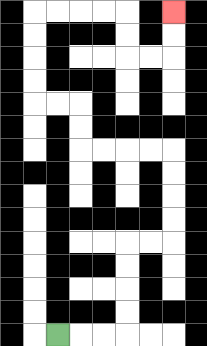{'start': '[2, 14]', 'end': '[7, 0]', 'path_directions': 'R,R,R,U,U,U,U,R,R,U,U,U,U,L,L,L,L,U,U,L,L,U,U,U,U,R,R,R,R,D,D,R,R,U,U', 'path_coordinates': '[[2, 14], [3, 14], [4, 14], [5, 14], [5, 13], [5, 12], [5, 11], [5, 10], [6, 10], [7, 10], [7, 9], [7, 8], [7, 7], [7, 6], [6, 6], [5, 6], [4, 6], [3, 6], [3, 5], [3, 4], [2, 4], [1, 4], [1, 3], [1, 2], [1, 1], [1, 0], [2, 0], [3, 0], [4, 0], [5, 0], [5, 1], [5, 2], [6, 2], [7, 2], [7, 1], [7, 0]]'}